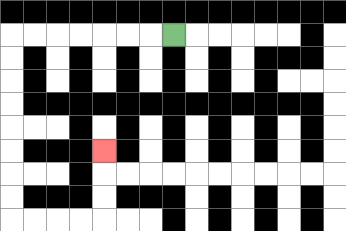{'start': '[7, 1]', 'end': '[4, 6]', 'path_directions': 'L,L,L,L,L,L,L,D,D,D,D,D,D,D,D,R,R,R,R,U,U,U', 'path_coordinates': '[[7, 1], [6, 1], [5, 1], [4, 1], [3, 1], [2, 1], [1, 1], [0, 1], [0, 2], [0, 3], [0, 4], [0, 5], [0, 6], [0, 7], [0, 8], [0, 9], [1, 9], [2, 9], [3, 9], [4, 9], [4, 8], [4, 7], [4, 6]]'}